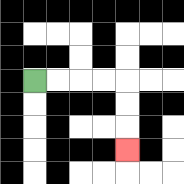{'start': '[1, 3]', 'end': '[5, 6]', 'path_directions': 'R,R,R,R,D,D,D', 'path_coordinates': '[[1, 3], [2, 3], [3, 3], [4, 3], [5, 3], [5, 4], [5, 5], [5, 6]]'}